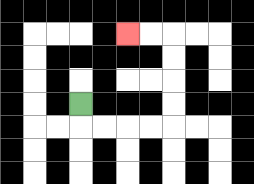{'start': '[3, 4]', 'end': '[5, 1]', 'path_directions': 'D,R,R,R,R,U,U,U,U,L,L', 'path_coordinates': '[[3, 4], [3, 5], [4, 5], [5, 5], [6, 5], [7, 5], [7, 4], [7, 3], [7, 2], [7, 1], [6, 1], [5, 1]]'}